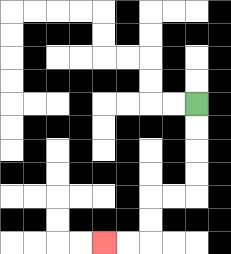{'start': '[8, 4]', 'end': '[4, 10]', 'path_directions': 'D,D,D,D,L,L,D,D,L,L', 'path_coordinates': '[[8, 4], [8, 5], [8, 6], [8, 7], [8, 8], [7, 8], [6, 8], [6, 9], [6, 10], [5, 10], [4, 10]]'}